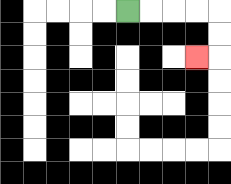{'start': '[5, 0]', 'end': '[8, 2]', 'path_directions': 'R,R,R,R,D,D,L', 'path_coordinates': '[[5, 0], [6, 0], [7, 0], [8, 0], [9, 0], [9, 1], [9, 2], [8, 2]]'}